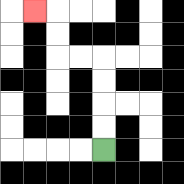{'start': '[4, 6]', 'end': '[1, 0]', 'path_directions': 'U,U,U,U,L,L,U,U,L', 'path_coordinates': '[[4, 6], [4, 5], [4, 4], [4, 3], [4, 2], [3, 2], [2, 2], [2, 1], [2, 0], [1, 0]]'}